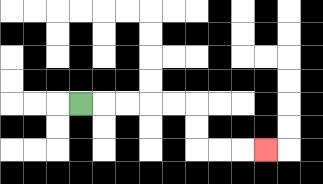{'start': '[3, 4]', 'end': '[11, 6]', 'path_directions': 'R,R,R,R,R,D,D,R,R,R', 'path_coordinates': '[[3, 4], [4, 4], [5, 4], [6, 4], [7, 4], [8, 4], [8, 5], [8, 6], [9, 6], [10, 6], [11, 6]]'}